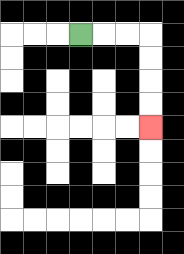{'start': '[3, 1]', 'end': '[6, 5]', 'path_directions': 'R,R,R,D,D,D,D', 'path_coordinates': '[[3, 1], [4, 1], [5, 1], [6, 1], [6, 2], [6, 3], [6, 4], [6, 5]]'}